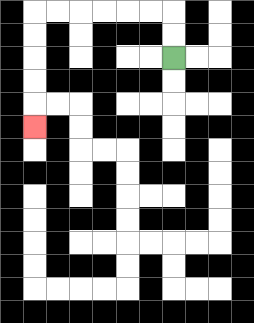{'start': '[7, 2]', 'end': '[1, 5]', 'path_directions': 'U,U,L,L,L,L,L,L,D,D,D,D,D', 'path_coordinates': '[[7, 2], [7, 1], [7, 0], [6, 0], [5, 0], [4, 0], [3, 0], [2, 0], [1, 0], [1, 1], [1, 2], [1, 3], [1, 4], [1, 5]]'}